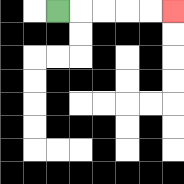{'start': '[2, 0]', 'end': '[7, 0]', 'path_directions': 'R,R,R,R,R', 'path_coordinates': '[[2, 0], [3, 0], [4, 0], [5, 0], [6, 0], [7, 0]]'}